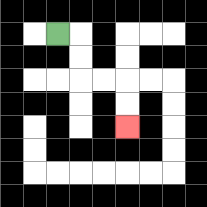{'start': '[2, 1]', 'end': '[5, 5]', 'path_directions': 'R,D,D,R,R,D,D', 'path_coordinates': '[[2, 1], [3, 1], [3, 2], [3, 3], [4, 3], [5, 3], [5, 4], [5, 5]]'}